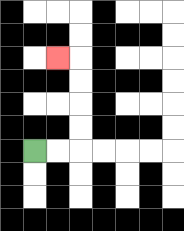{'start': '[1, 6]', 'end': '[2, 2]', 'path_directions': 'R,R,U,U,U,U,L', 'path_coordinates': '[[1, 6], [2, 6], [3, 6], [3, 5], [3, 4], [3, 3], [3, 2], [2, 2]]'}